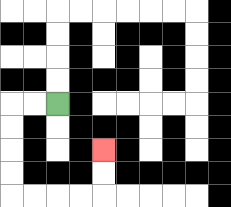{'start': '[2, 4]', 'end': '[4, 6]', 'path_directions': 'L,L,D,D,D,D,R,R,R,R,U,U', 'path_coordinates': '[[2, 4], [1, 4], [0, 4], [0, 5], [0, 6], [0, 7], [0, 8], [1, 8], [2, 8], [3, 8], [4, 8], [4, 7], [4, 6]]'}